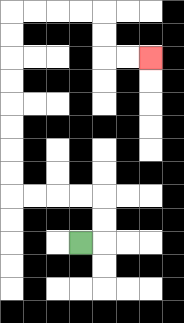{'start': '[3, 10]', 'end': '[6, 2]', 'path_directions': 'R,U,U,L,L,L,L,U,U,U,U,U,U,U,U,R,R,R,R,D,D,R,R', 'path_coordinates': '[[3, 10], [4, 10], [4, 9], [4, 8], [3, 8], [2, 8], [1, 8], [0, 8], [0, 7], [0, 6], [0, 5], [0, 4], [0, 3], [0, 2], [0, 1], [0, 0], [1, 0], [2, 0], [3, 0], [4, 0], [4, 1], [4, 2], [5, 2], [6, 2]]'}